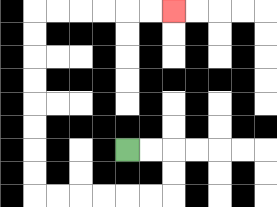{'start': '[5, 6]', 'end': '[7, 0]', 'path_directions': 'R,R,D,D,L,L,L,L,L,L,U,U,U,U,U,U,U,U,R,R,R,R,R,R', 'path_coordinates': '[[5, 6], [6, 6], [7, 6], [7, 7], [7, 8], [6, 8], [5, 8], [4, 8], [3, 8], [2, 8], [1, 8], [1, 7], [1, 6], [1, 5], [1, 4], [1, 3], [1, 2], [1, 1], [1, 0], [2, 0], [3, 0], [4, 0], [5, 0], [6, 0], [7, 0]]'}